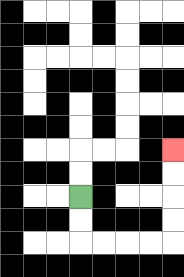{'start': '[3, 8]', 'end': '[7, 6]', 'path_directions': 'D,D,R,R,R,R,U,U,U,U', 'path_coordinates': '[[3, 8], [3, 9], [3, 10], [4, 10], [5, 10], [6, 10], [7, 10], [7, 9], [7, 8], [7, 7], [7, 6]]'}